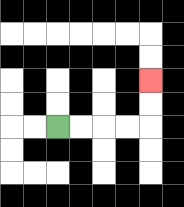{'start': '[2, 5]', 'end': '[6, 3]', 'path_directions': 'R,R,R,R,U,U', 'path_coordinates': '[[2, 5], [3, 5], [4, 5], [5, 5], [6, 5], [6, 4], [6, 3]]'}